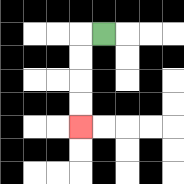{'start': '[4, 1]', 'end': '[3, 5]', 'path_directions': 'L,D,D,D,D', 'path_coordinates': '[[4, 1], [3, 1], [3, 2], [3, 3], [3, 4], [3, 5]]'}